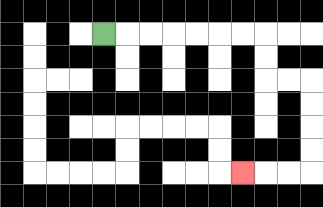{'start': '[4, 1]', 'end': '[10, 7]', 'path_directions': 'R,R,R,R,R,R,R,D,D,R,R,D,D,D,D,L,L,L', 'path_coordinates': '[[4, 1], [5, 1], [6, 1], [7, 1], [8, 1], [9, 1], [10, 1], [11, 1], [11, 2], [11, 3], [12, 3], [13, 3], [13, 4], [13, 5], [13, 6], [13, 7], [12, 7], [11, 7], [10, 7]]'}